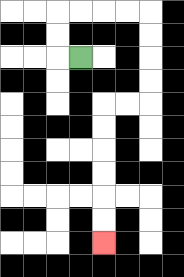{'start': '[3, 2]', 'end': '[4, 10]', 'path_directions': 'L,U,U,R,R,R,R,D,D,D,D,L,L,D,D,D,D,D,D', 'path_coordinates': '[[3, 2], [2, 2], [2, 1], [2, 0], [3, 0], [4, 0], [5, 0], [6, 0], [6, 1], [6, 2], [6, 3], [6, 4], [5, 4], [4, 4], [4, 5], [4, 6], [4, 7], [4, 8], [4, 9], [4, 10]]'}